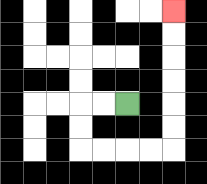{'start': '[5, 4]', 'end': '[7, 0]', 'path_directions': 'L,L,D,D,R,R,R,R,U,U,U,U,U,U', 'path_coordinates': '[[5, 4], [4, 4], [3, 4], [3, 5], [3, 6], [4, 6], [5, 6], [6, 6], [7, 6], [7, 5], [7, 4], [7, 3], [7, 2], [7, 1], [7, 0]]'}